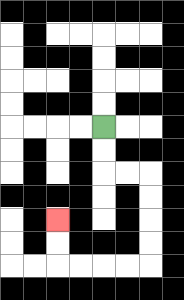{'start': '[4, 5]', 'end': '[2, 9]', 'path_directions': 'D,D,R,R,D,D,D,D,L,L,L,L,U,U', 'path_coordinates': '[[4, 5], [4, 6], [4, 7], [5, 7], [6, 7], [6, 8], [6, 9], [6, 10], [6, 11], [5, 11], [4, 11], [3, 11], [2, 11], [2, 10], [2, 9]]'}